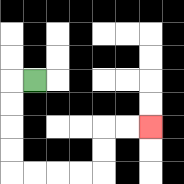{'start': '[1, 3]', 'end': '[6, 5]', 'path_directions': 'L,D,D,D,D,R,R,R,R,U,U,R,R', 'path_coordinates': '[[1, 3], [0, 3], [0, 4], [0, 5], [0, 6], [0, 7], [1, 7], [2, 7], [3, 7], [4, 7], [4, 6], [4, 5], [5, 5], [6, 5]]'}